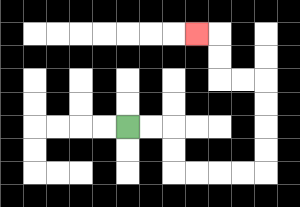{'start': '[5, 5]', 'end': '[8, 1]', 'path_directions': 'R,R,D,D,R,R,R,R,U,U,U,U,L,L,U,U,L', 'path_coordinates': '[[5, 5], [6, 5], [7, 5], [7, 6], [7, 7], [8, 7], [9, 7], [10, 7], [11, 7], [11, 6], [11, 5], [11, 4], [11, 3], [10, 3], [9, 3], [9, 2], [9, 1], [8, 1]]'}